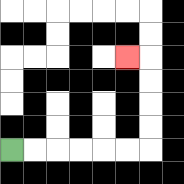{'start': '[0, 6]', 'end': '[5, 2]', 'path_directions': 'R,R,R,R,R,R,U,U,U,U,L', 'path_coordinates': '[[0, 6], [1, 6], [2, 6], [3, 6], [4, 6], [5, 6], [6, 6], [6, 5], [6, 4], [6, 3], [6, 2], [5, 2]]'}